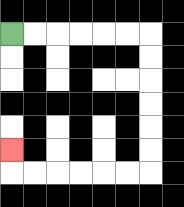{'start': '[0, 1]', 'end': '[0, 6]', 'path_directions': 'R,R,R,R,R,R,D,D,D,D,D,D,L,L,L,L,L,L,U', 'path_coordinates': '[[0, 1], [1, 1], [2, 1], [3, 1], [4, 1], [5, 1], [6, 1], [6, 2], [6, 3], [6, 4], [6, 5], [6, 6], [6, 7], [5, 7], [4, 7], [3, 7], [2, 7], [1, 7], [0, 7], [0, 6]]'}